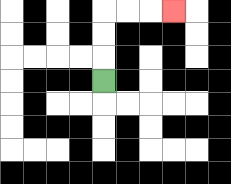{'start': '[4, 3]', 'end': '[7, 0]', 'path_directions': 'U,U,U,R,R,R', 'path_coordinates': '[[4, 3], [4, 2], [4, 1], [4, 0], [5, 0], [6, 0], [7, 0]]'}